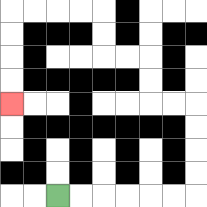{'start': '[2, 8]', 'end': '[0, 4]', 'path_directions': 'R,R,R,R,R,R,U,U,U,U,L,L,U,U,L,L,U,U,L,L,L,L,D,D,D,D', 'path_coordinates': '[[2, 8], [3, 8], [4, 8], [5, 8], [6, 8], [7, 8], [8, 8], [8, 7], [8, 6], [8, 5], [8, 4], [7, 4], [6, 4], [6, 3], [6, 2], [5, 2], [4, 2], [4, 1], [4, 0], [3, 0], [2, 0], [1, 0], [0, 0], [0, 1], [0, 2], [0, 3], [0, 4]]'}